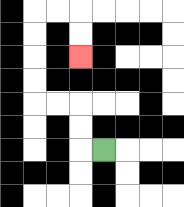{'start': '[4, 6]', 'end': '[3, 2]', 'path_directions': 'L,U,U,L,L,U,U,U,U,R,R,D,D', 'path_coordinates': '[[4, 6], [3, 6], [3, 5], [3, 4], [2, 4], [1, 4], [1, 3], [1, 2], [1, 1], [1, 0], [2, 0], [3, 0], [3, 1], [3, 2]]'}